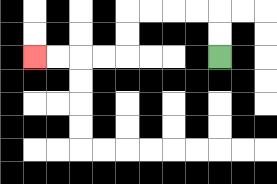{'start': '[9, 2]', 'end': '[1, 2]', 'path_directions': 'U,U,L,L,L,L,D,D,L,L,L,L', 'path_coordinates': '[[9, 2], [9, 1], [9, 0], [8, 0], [7, 0], [6, 0], [5, 0], [5, 1], [5, 2], [4, 2], [3, 2], [2, 2], [1, 2]]'}